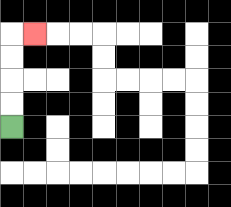{'start': '[0, 5]', 'end': '[1, 1]', 'path_directions': 'U,U,U,U,R', 'path_coordinates': '[[0, 5], [0, 4], [0, 3], [0, 2], [0, 1], [1, 1]]'}